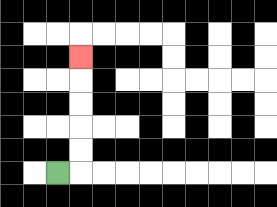{'start': '[2, 7]', 'end': '[3, 2]', 'path_directions': 'R,U,U,U,U,U', 'path_coordinates': '[[2, 7], [3, 7], [3, 6], [3, 5], [3, 4], [3, 3], [3, 2]]'}